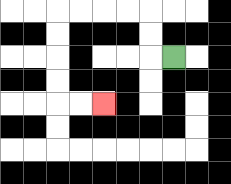{'start': '[7, 2]', 'end': '[4, 4]', 'path_directions': 'L,U,U,L,L,L,L,D,D,D,D,R,R', 'path_coordinates': '[[7, 2], [6, 2], [6, 1], [6, 0], [5, 0], [4, 0], [3, 0], [2, 0], [2, 1], [2, 2], [2, 3], [2, 4], [3, 4], [4, 4]]'}